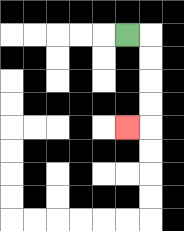{'start': '[5, 1]', 'end': '[5, 5]', 'path_directions': 'R,D,D,D,D,L', 'path_coordinates': '[[5, 1], [6, 1], [6, 2], [6, 3], [6, 4], [6, 5], [5, 5]]'}